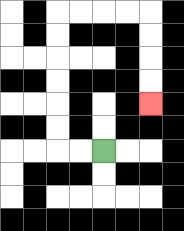{'start': '[4, 6]', 'end': '[6, 4]', 'path_directions': 'L,L,U,U,U,U,U,U,R,R,R,R,D,D,D,D', 'path_coordinates': '[[4, 6], [3, 6], [2, 6], [2, 5], [2, 4], [2, 3], [2, 2], [2, 1], [2, 0], [3, 0], [4, 0], [5, 0], [6, 0], [6, 1], [6, 2], [6, 3], [6, 4]]'}